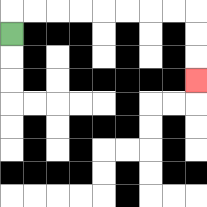{'start': '[0, 1]', 'end': '[8, 3]', 'path_directions': 'U,R,R,R,R,R,R,R,R,D,D,D', 'path_coordinates': '[[0, 1], [0, 0], [1, 0], [2, 0], [3, 0], [4, 0], [5, 0], [6, 0], [7, 0], [8, 0], [8, 1], [8, 2], [8, 3]]'}